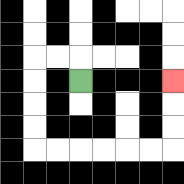{'start': '[3, 3]', 'end': '[7, 3]', 'path_directions': 'U,L,L,D,D,D,D,R,R,R,R,R,R,U,U,U', 'path_coordinates': '[[3, 3], [3, 2], [2, 2], [1, 2], [1, 3], [1, 4], [1, 5], [1, 6], [2, 6], [3, 6], [4, 6], [5, 6], [6, 6], [7, 6], [7, 5], [7, 4], [7, 3]]'}